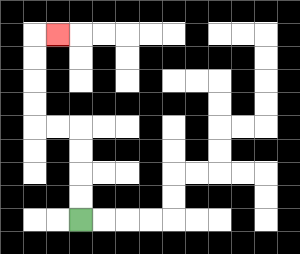{'start': '[3, 9]', 'end': '[2, 1]', 'path_directions': 'U,U,U,U,L,L,U,U,U,U,R', 'path_coordinates': '[[3, 9], [3, 8], [3, 7], [3, 6], [3, 5], [2, 5], [1, 5], [1, 4], [1, 3], [1, 2], [1, 1], [2, 1]]'}